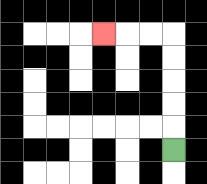{'start': '[7, 6]', 'end': '[4, 1]', 'path_directions': 'U,U,U,U,U,L,L,L', 'path_coordinates': '[[7, 6], [7, 5], [7, 4], [7, 3], [7, 2], [7, 1], [6, 1], [5, 1], [4, 1]]'}